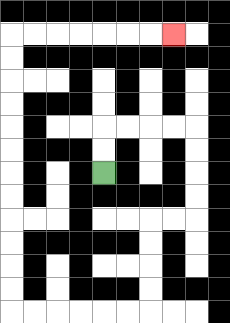{'start': '[4, 7]', 'end': '[7, 1]', 'path_directions': 'U,U,R,R,R,R,D,D,D,D,L,L,D,D,D,D,L,L,L,L,L,L,U,U,U,U,U,U,U,U,U,U,U,U,R,R,R,R,R,R,R', 'path_coordinates': '[[4, 7], [4, 6], [4, 5], [5, 5], [6, 5], [7, 5], [8, 5], [8, 6], [8, 7], [8, 8], [8, 9], [7, 9], [6, 9], [6, 10], [6, 11], [6, 12], [6, 13], [5, 13], [4, 13], [3, 13], [2, 13], [1, 13], [0, 13], [0, 12], [0, 11], [0, 10], [0, 9], [0, 8], [0, 7], [0, 6], [0, 5], [0, 4], [0, 3], [0, 2], [0, 1], [1, 1], [2, 1], [3, 1], [4, 1], [5, 1], [6, 1], [7, 1]]'}